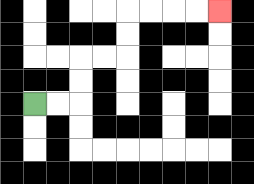{'start': '[1, 4]', 'end': '[9, 0]', 'path_directions': 'R,R,U,U,R,R,U,U,R,R,R,R', 'path_coordinates': '[[1, 4], [2, 4], [3, 4], [3, 3], [3, 2], [4, 2], [5, 2], [5, 1], [5, 0], [6, 0], [7, 0], [8, 0], [9, 0]]'}